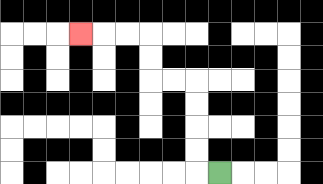{'start': '[9, 7]', 'end': '[3, 1]', 'path_directions': 'L,U,U,U,U,L,L,U,U,L,L,L', 'path_coordinates': '[[9, 7], [8, 7], [8, 6], [8, 5], [8, 4], [8, 3], [7, 3], [6, 3], [6, 2], [6, 1], [5, 1], [4, 1], [3, 1]]'}